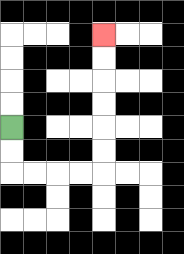{'start': '[0, 5]', 'end': '[4, 1]', 'path_directions': 'D,D,R,R,R,R,U,U,U,U,U,U', 'path_coordinates': '[[0, 5], [0, 6], [0, 7], [1, 7], [2, 7], [3, 7], [4, 7], [4, 6], [4, 5], [4, 4], [4, 3], [4, 2], [4, 1]]'}